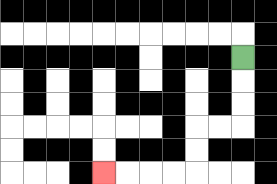{'start': '[10, 2]', 'end': '[4, 7]', 'path_directions': 'D,D,D,L,L,D,D,L,L,L,L', 'path_coordinates': '[[10, 2], [10, 3], [10, 4], [10, 5], [9, 5], [8, 5], [8, 6], [8, 7], [7, 7], [6, 7], [5, 7], [4, 7]]'}